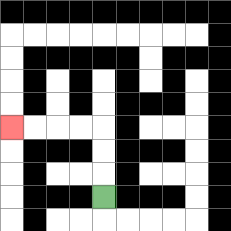{'start': '[4, 8]', 'end': '[0, 5]', 'path_directions': 'U,U,U,L,L,L,L', 'path_coordinates': '[[4, 8], [4, 7], [4, 6], [4, 5], [3, 5], [2, 5], [1, 5], [0, 5]]'}